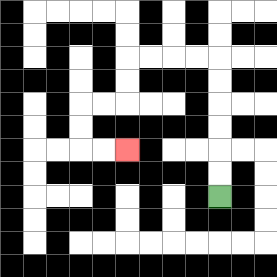{'start': '[9, 8]', 'end': '[5, 6]', 'path_directions': 'U,U,U,U,U,U,L,L,L,L,D,D,L,L,D,D,R,R', 'path_coordinates': '[[9, 8], [9, 7], [9, 6], [9, 5], [9, 4], [9, 3], [9, 2], [8, 2], [7, 2], [6, 2], [5, 2], [5, 3], [5, 4], [4, 4], [3, 4], [3, 5], [3, 6], [4, 6], [5, 6]]'}